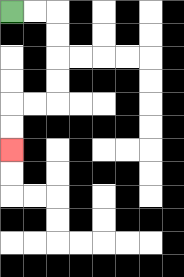{'start': '[0, 0]', 'end': '[0, 6]', 'path_directions': 'R,R,D,D,D,D,L,L,D,D', 'path_coordinates': '[[0, 0], [1, 0], [2, 0], [2, 1], [2, 2], [2, 3], [2, 4], [1, 4], [0, 4], [0, 5], [0, 6]]'}